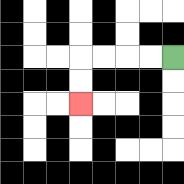{'start': '[7, 2]', 'end': '[3, 4]', 'path_directions': 'L,L,L,L,D,D', 'path_coordinates': '[[7, 2], [6, 2], [5, 2], [4, 2], [3, 2], [3, 3], [3, 4]]'}